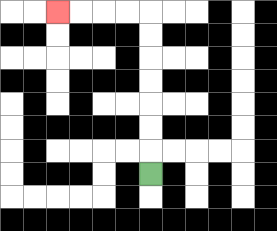{'start': '[6, 7]', 'end': '[2, 0]', 'path_directions': 'U,U,U,U,U,U,U,L,L,L,L', 'path_coordinates': '[[6, 7], [6, 6], [6, 5], [6, 4], [6, 3], [6, 2], [6, 1], [6, 0], [5, 0], [4, 0], [3, 0], [2, 0]]'}